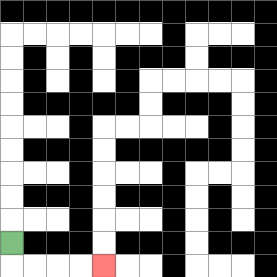{'start': '[0, 10]', 'end': '[4, 11]', 'path_directions': 'D,R,R,R,R', 'path_coordinates': '[[0, 10], [0, 11], [1, 11], [2, 11], [3, 11], [4, 11]]'}